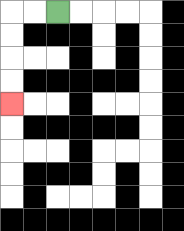{'start': '[2, 0]', 'end': '[0, 4]', 'path_directions': 'L,L,D,D,D,D', 'path_coordinates': '[[2, 0], [1, 0], [0, 0], [0, 1], [0, 2], [0, 3], [0, 4]]'}